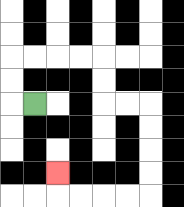{'start': '[1, 4]', 'end': '[2, 7]', 'path_directions': 'L,U,U,R,R,R,R,D,D,R,R,D,D,D,D,L,L,L,L,U', 'path_coordinates': '[[1, 4], [0, 4], [0, 3], [0, 2], [1, 2], [2, 2], [3, 2], [4, 2], [4, 3], [4, 4], [5, 4], [6, 4], [6, 5], [6, 6], [6, 7], [6, 8], [5, 8], [4, 8], [3, 8], [2, 8], [2, 7]]'}